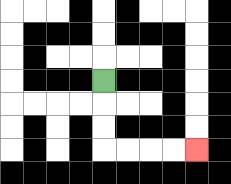{'start': '[4, 3]', 'end': '[8, 6]', 'path_directions': 'D,D,D,R,R,R,R', 'path_coordinates': '[[4, 3], [4, 4], [4, 5], [4, 6], [5, 6], [6, 6], [7, 6], [8, 6]]'}